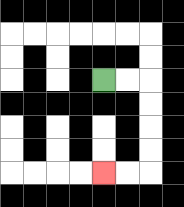{'start': '[4, 3]', 'end': '[4, 7]', 'path_directions': 'R,R,D,D,D,D,L,L', 'path_coordinates': '[[4, 3], [5, 3], [6, 3], [6, 4], [6, 5], [6, 6], [6, 7], [5, 7], [4, 7]]'}